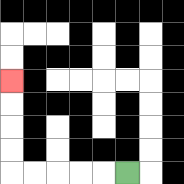{'start': '[5, 7]', 'end': '[0, 3]', 'path_directions': 'L,L,L,L,L,U,U,U,U', 'path_coordinates': '[[5, 7], [4, 7], [3, 7], [2, 7], [1, 7], [0, 7], [0, 6], [0, 5], [0, 4], [0, 3]]'}